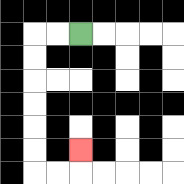{'start': '[3, 1]', 'end': '[3, 6]', 'path_directions': 'L,L,D,D,D,D,D,D,R,R,U', 'path_coordinates': '[[3, 1], [2, 1], [1, 1], [1, 2], [1, 3], [1, 4], [1, 5], [1, 6], [1, 7], [2, 7], [3, 7], [3, 6]]'}